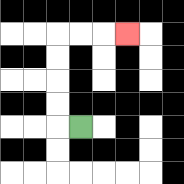{'start': '[3, 5]', 'end': '[5, 1]', 'path_directions': 'L,U,U,U,U,R,R,R', 'path_coordinates': '[[3, 5], [2, 5], [2, 4], [2, 3], [2, 2], [2, 1], [3, 1], [4, 1], [5, 1]]'}